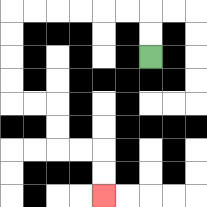{'start': '[6, 2]', 'end': '[4, 8]', 'path_directions': 'U,U,L,L,L,L,L,L,D,D,D,D,R,R,D,D,R,R,D,D', 'path_coordinates': '[[6, 2], [6, 1], [6, 0], [5, 0], [4, 0], [3, 0], [2, 0], [1, 0], [0, 0], [0, 1], [0, 2], [0, 3], [0, 4], [1, 4], [2, 4], [2, 5], [2, 6], [3, 6], [4, 6], [4, 7], [4, 8]]'}